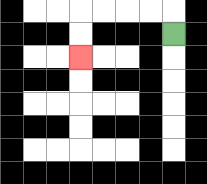{'start': '[7, 1]', 'end': '[3, 2]', 'path_directions': 'U,L,L,L,L,D,D', 'path_coordinates': '[[7, 1], [7, 0], [6, 0], [5, 0], [4, 0], [3, 0], [3, 1], [3, 2]]'}